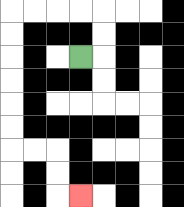{'start': '[3, 2]', 'end': '[3, 8]', 'path_directions': 'R,U,U,L,L,L,L,D,D,D,D,D,D,R,R,D,D,R', 'path_coordinates': '[[3, 2], [4, 2], [4, 1], [4, 0], [3, 0], [2, 0], [1, 0], [0, 0], [0, 1], [0, 2], [0, 3], [0, 4], [0, 5], [0, 6], [1, 6], [2, 6], [2, 7], [2, 8], [3, 8]]'}